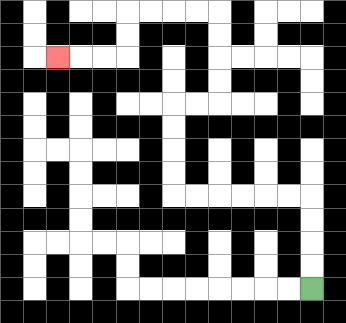{'start': '[13, 12]', 'end': '[2, 2]', 'path_directions': 'U,U,U,U,L,L,L,L,L,L,U,U,U,U,R,R,U,U,U,U,L,L,L,L,D,D,L,L,L', 'path_coordinates': '[[13, 12], [13, 11], [13, 10], [13, 9], [13, 8], [12, 8], [11, 8], [10, 8], [9, 8], [8, 8], [7, 8], [7, 7], [7, 6], [7, 5], [7, 4], [8, 4], [9, 4], [9, 3], [9, 2], [9, 1], [9, 0], [8, 0], [7, 0], [6, 0], [5, 0], [5, 1], [5, 2], [4, 2], [3, 2], [2, 2]]'}